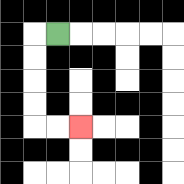{'start': '[2, 1]', 'end': '[3, 5]', 'path_directions': 'L,D,D,D,D,R,R', 'path_coordinates': '[[2, 1], [1, 1], [1, 2], [1, 3], [1, 4], [1, 5], [2, 5], [3, 5]]'}